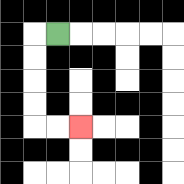{'start': '[2, 1]', 'end': '[3, 5]', 'path_directions': 'L,D,D,D,D,R,R', 'path_coordinates': '[[2, 1], [1, 1], [1, 2], [1, 3], [1, 4], [1, 5], [2, 5], [3, 5]]'}